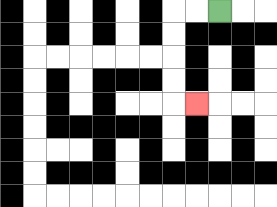{'start': '[9, 0]', 'end': '[8, 4]', 'path_directions': 'L,L,D,D,D,D,R', 'path_coordinates': '[[9, 0], [8, 0], [7, 0], [7, 1], [7, 2], [7, 3], [7, 4], [8, 4]]'}